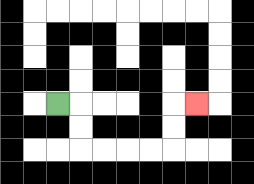{'start': '[2, 4]', 'end': '[8, 4]', 'path_directions': 'R,D,D,R,R,R,R,U,U,R', 'path_coordinates': '[[2, 4], [3, 4], [3, 5], [3, 6], [4, 6], [5, 6], [6, 6], [7, 6], [7, 5], [7, 4], [8, 4]]'}